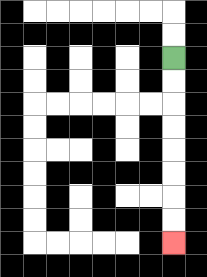{'start': '[7, 2]', 'end': '[7, 10]', 'path_directions': 'D,D,D,D,D,D,D,D', 'path_coordinates': '[[7, 2], [7, 3], [7, 4], [7, 5], [7, 6], [7, 7], [7, 8], [7, 9], [7, 10]]'}